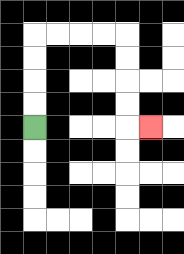{'start': '[1, 5]', 'end': '[6, 5]', 'path_directions': 'U,U,U,U,R,R,R,R,D,D,D,D,R', 'path_coordinates': '[[1, 5], [1, 4], [1, 3], [1, 2], [1, 1], [2, 1], [3, 1], [4, 1], [5, 1], [5, 2], [5, 3], [5, 4], [5, 5], [6, 5]]'}